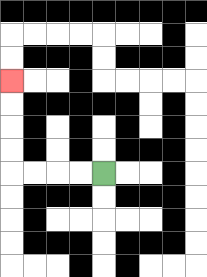{'start': '[4, 7]', 'end': '[0, 3]', 'path_directions': 'L,L,L,L,U,U,U,U', 'path_coordinates': '[[4, 7], [3, 7], [2, 7], [1, 7], [0, 7], [0, 6], [0, 5], [0, 4], [0, 3]]'}